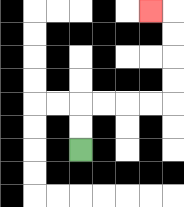{'start': '[3, 6]', 'end': '[6, 0]', 'path_directions': 'U,U,R,R,R,R,U,U,U,U,L', 'path_coordinates': '[[3, 6], [3, 5], [3, 4], [4, 4], [5, 4], [6, 4], [7, 4], [7, 3], [7, 2], [7, 1], [7, 0], [6, 0]]'}